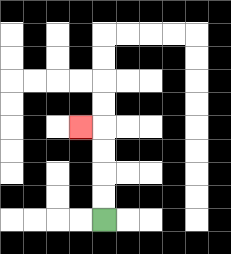{'start': '[4, 9]', 'end': '[3, 5]', 'path_directions': 'U,U,U,U,L', 'path_coordinates': '[[4, 9], [4, 8], [4, 7], [4, 6], [4, 5], [3, 5]]'}